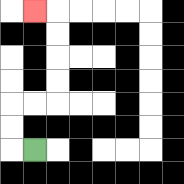{'start': '[1, 6]', 'end': '[1, 0]', 'path_directions': 'L,U,U,R,R,U,U,U,U,L', 'path_coordinates': '[[1, 6], [0, 6], [0, 5], [0, 4], [1, 4], [2, 4], [2, 3], [2, 2], [2, 1], [2, 0], [1, 0]]'}